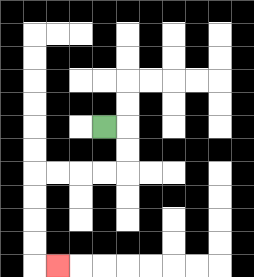{'start': '[4, 5]', 'end': '[2, 11]', 'path_directions': 'R,D,D,L,L,L,L,D,D,D,D,R', 'path_coordinates': '[[4, 5], [5, 5], [5, 6], [5, 7], [4, 7], [3, 7], [2, 7], [1, 7], [1, 8], [1, 9], [1, 10], [1, 11], [2, 11]]'}